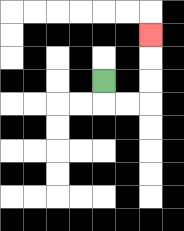{'start': '[4, 3]', 'end': '[6, 1]', 'path_directions': 'D,R,R,U,U,U', 'path_coordinates': '[[4, 3], [4, 4], [5, 4], [6, 4], [6, 3], [6, 2], [6, 1]]'}